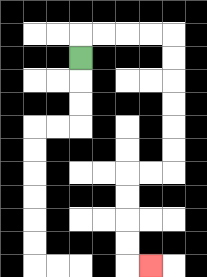{'start': '[3, 2]', 'end': '[6, 11]', 'path_directions': 'U,R,R,R,R,D,D,D,D,D,D,L,L,D,D,D,D,R', 'path_coordinates': '[[3, 2], [3, 1], [4, 1], [5, 1], [6, 1], [7, 1], [7, 2], [7, 3], [7, 4], [7, 5], [7, 6], [7, 7], [6, 7], [5, 7], [5, 8], [5, 9], [5, 10], [5, 11], [6, 11]]'}